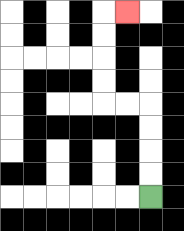{'start': '[6, 8]', 'end': '[5, 0]', 'path_directions': 'U,U,U,U,L,L,U,U,U,U,R', 'path_coordinates': '[[6, 8], [6, 7], [6, 6], [6, 5], [6, 4], [5, 4], [4, 4], [4, 3], [4, 2], [4, 1], [4, 0], [5, 0]]'}